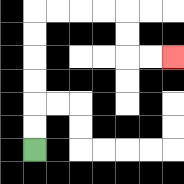{'start': '[1, 6]', 'end': '[7, 2]', 'path_directions': 'U,U,U,U,U,U,R,R,R,R,D,D,R,R', 'path_coordinates': '[[1, 6], [1, 5], [1, 4], [1, 3], [1, 2], [1, 1], [1, 0], [2, 0], [3, 0], [4, 0], [5, 0], [5, 1], [5, 2], [6, 2], [7, 2]]'}